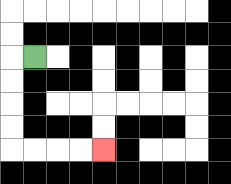{'start': '[1, 2]', 'end': '[4, 6]', 'path_directions': 'L,D,D,D,D,R,R,R,R', 'path_coordinates': '[[1, 2], [0, 2], [0, 3], [0, 4], [0, 5], [0, 6], [1, 6], [2, 6], [3, 6], [4, 6]]'}